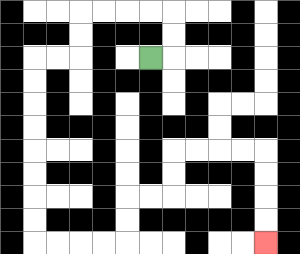{'start': '[6, 2]', 'end': '[11, 10]', 'path_directions': 'R,U,U,L,L,L,L,D,D,L,L,D,D,D,D,D,D,D,D,R,R,R,R,U,U,R,R,U,U,R,R,R,R,D,D,D,D', 'path_coordinates': '[[6, 2], [7, 2], [7, 1], [7, 0], [6, 0], [5, 0], [4, 0], [3, 0], [3, 1], [3, 2], [2, 2], [1, 2], [1, 3], [1, 4], [1, 5], [1, 6], [1, 7], [1, 8], [1, 9], [1, 10], [2, 10], [3, 10], [4, 10], [5, 10], [5, 9], [5, 8], [6, 8], [7, 8], [7, 7], [7, 6], [8, 6], [9, 6], [10, 6], [11, 6], [11, 7], [11, 8], [11, 9], [11, 10]]'}